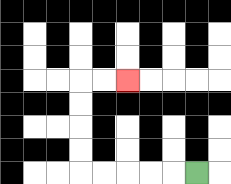{'start': '[8, 7]', 'end': '[5, 3]', 'path_directions': 'L,L,L,L,L,U,U,U,U,R,R', 'path_coordinates': '[[8, 7], [7, 7], [6, 7], [5, 7], [4, 7], [3, 7], [3, 6], [3, 5], [3, 4], [3, 3], [4, 3], [5, 3]]'}